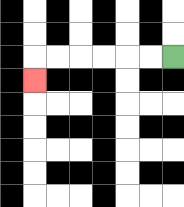{'start': '[7, 2]', 'end': '[1, 3]', 'path_directions': 'L,L,L,L,L,L,D', 'path_coordinates': '[[7, 2], [6, 2], [5, 2], [4, 2], [3, 2], [2, 2], [1, 2], [1, 3]]'}